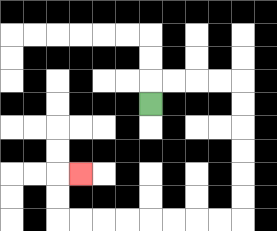{'start': '[6, 4]', 'end': '[3, 7]', 'path_directions': 'U,R,R,R,R,D,D,D,D,D,D,L,L,L,L,L,L,L,L,U,U,R', 'path_coordinates': '[[6, 4], [6, 3], [7, 3], [8, 3], [9, 3], [10, 3], [10, 4], [10, 5], [10, 6], [10, 7], [10, 8], [10, 9], [9, 9], [8, 9], [7, 9], [6, 9], [5, 9], [4, 9], [3, 9], [2, 9], [2, 8], [2, 7], [3, 7]]'}